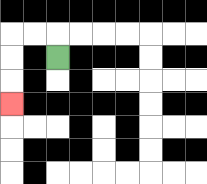{'start': '[2, 2]', 'end': '[0, 4]', 'path_directions': 'U,L,L,D,D,D', 'path_coordinates': '[[2, 2], [2, 1], [1, 1], [0, 1], [0, 2], [0, 3], [0, 4]]'}